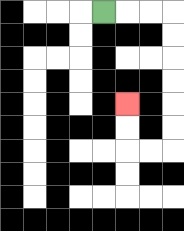{'start': '[4, 0]', 'end': '[5, 4]', 'path_directions': 'R,R,R,D,D,D,D,D,D,L,L,U,U', 'path_coordinates': '[[4, 0], [5, 0], [6, 0], [7, 0], [7, 1], [7, 2], [7, 3], [7, 4], [7, 5], [7, 6], [6, 6], [5, 6], [5, 5], [5, 4]]'}